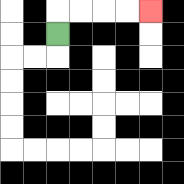{'start': '[2, 1]', 'end': '[6, 0]', 'path_directions': 'U,R,R,R,R', 'path_coordinates': '[[2, 1], [2, 0], [3, 0], [4, 0], [5, 0], [6, 0]]'}